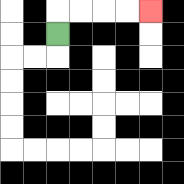{'start': '[2, 1]', 'end': '[6, 0]', 'path_directions': 'U,R,R,R,R', 'path_coordinates': '[[2, 1], [2, 0], [3, 0], [4, 0], [5, 0], [6, 0]]'}